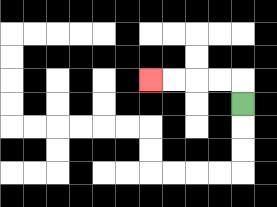{'start': '[10, 4]', 'end': '[6, 3]', 'path_directions': 'U,L,L,L,L', 'path_coordinates': '[[10, 4], [10, 3], [9, 3], [8, 3], [7, 3], [6, 3]]'}